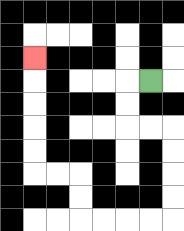{'start': '[6, 3]', 'end': '[1, 2]', 'path_directions': 'L,D,D,R,R,D,D,D,D,L,L,L,L,U,U,L,L,U,U,U,U,U', 'path_coordinates': '[[6, 3], [5, 3], [5, 4], [5, 5], [6, 5], [7, 5], [7, 6], [7, 7], [7, 8], [7, 9], [6, 9], [5, 9], [4, 9], [3, 9], [3, 8], [3, 7], [2, 7], [1, 7], [1, 6], [1, 5], [1, 4], [1, 3], [1, 2]]'}